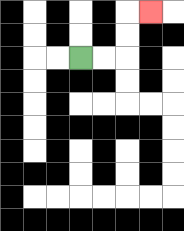{'start': '[3, 2]', 'end': '[6, 0]', 'path_directions': 'R,R,U,U,R', 'path_coordinates': '[[3, 2], [4, 2], [5, 2], [5, 1], [5, 0], [6, 0]]'}